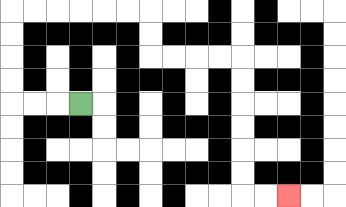{'start': '[3, 4]', 'end': '[12, 8]', 'path_directions': 'L,L,L,U,U,U,U,R,R,R,R,R,R,D,D,R,R,R,R,D,D,D,D,D,D,R,R', 'path_coordinates': '[[3, 4], [2, 4], [1, 4], [0, 4], [0, 3], [0, 2], [0, 1], [0, 0], [1, 0], [2, 0], [3, 0], [4, 0], [5, 0], [6, 0], [6, 1], [6, 2], [7, 2], [8, 2], [9, 2], [10, 2], [10, 3], [10, 4], [10, 5], [10, 6], [10, 7], [10, 8], [11, 8], [12, 8]]'}